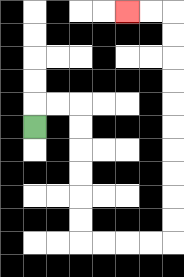{'start': '[1, 5]', 'end': '[5, 0]', 'path_directions': 'U,R,R,D,D,D,D,D,D,R,R,R,R,U,U,U,U,U,U,U,U,U,U,L,L', 'path_coordinates': '[[1, 5], [1, 4], [2, 4], [3, 4], [3, 5], [3, 6], [3, 7], [3, 8], [3, 9], [3, 10], [4, 10], [5, 10], [6, 10], [7, 10], [7, 9], [7, 8], [7, 7], [7, 6], [7, 5], [7, 4], [7, 3], [7, 2], [7, 1], [7, 0], [6, 0], [5, 0]]'}